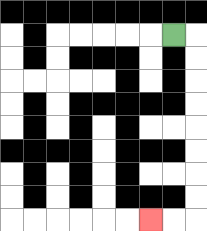{'start': '[7, 1]', 'end': '[6, 9]', 'path_directions': 'R,D,D,D,D,D,D,D,D,L,L', 'path_coordinates': '[[7, 1], [8, 1], [8, 2], [8, 3], [8, 4], [8, 5], [8, 6], [8, 7], [8, 8], [8, 9], [7, 9], [6, 9]]'}